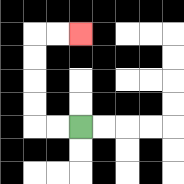{'start': '[3, 5]', 'end': '[3, 1]', 'path_directions': 'L,L,U,U,U,U,R,R', 'path_coordinates': '[[3, 5], [2, 5], [1, 5], [1, 4], [1, 3], [1, 2], [1, 1], [2, 1], [3, 1]]'}